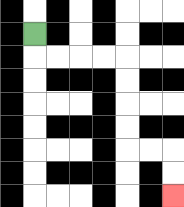{'start': '[1, 1]', 'end': '[7, 8]', 'path_directions': 'D,R,R,R,R,D,D,D,D,R,R,D,D', 'path_coordinates': '[[1, 1], [1, 2], [2, 2], [3, 2], [4, 2], [5, 2], [5, 3], [5, 4], [5, 5], [5, 6], [6, 6], [7, 6], [7, 7], [7, 8]]'}